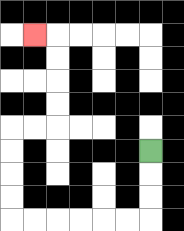{'start': '[6, 6]', 'end': '[1, 1]', 'path_directions': 'D,D,D,L,L,L,L,L,L,U,U,U,U,R,R,U,U,U,U,L', 'path_coordinates': '[[6, 6], [6, 7], [6, 8], [6, 9], [5, 9], [4, 9], [3, 9], [2, 9], [1, 9], [0, 9], [0, 8], [0, 7], [0, 6], [0, 5], [1, 5], [2, 5], [2, 4], [2, 3], [2, 2], [2, 1], [1, 1]]'}